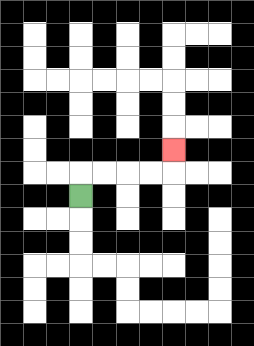{'start': '[3, 8]', 'end': '[7, 6]', 'path_directions': 'U,R,R,R,R,U', 'path_coordinates': '[[3, 8], [3, 7], [4, 7], [5, 7], [6, 7], [7, 7], [7, 6]]'}